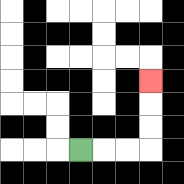{'start': '[3, 6]', 'end': '[6, 3]', 'path_directions': 'R,R,R,U,U,U', 'path_coordinates': '[[3, 6], [4, 6], [5, 6], [6, 6], [6, 5], [6, 4], [6, 3]]'}